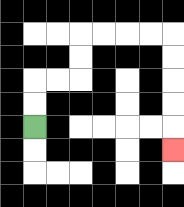{'start': '[1, 5]', 'end': '[7, 6]', 'path_directions': 'U,U,R,R,U,U,R,R,R,R,D,D,D,D,D', 'path_coordinates': '[[1, 5], [1, 4], [1, 3], [2, 3], [3, 3], [3, 2], [3, 1], [4, 1], [5, 1], [6, 1], [7, 1], [7, 2], [7, 3], [7, 4], [7, 5], [7, 6]]'}